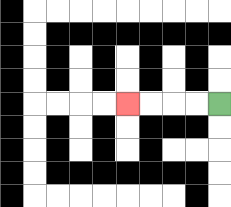{'start': '[9, 4]', 'end': '[5, 4]', 'path_directions': 'L,L,L,L', 'path_coordinates': '[[9, 4], [8, 4], [7, 4], [6, 4], [5, 4]]'}